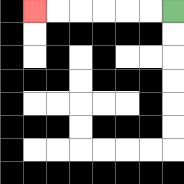{'start': '[7, 0]', 'end': '[1, 0]', 'path_directions': 'L,L,L,L,L,L', 'path_coordinates': '[[7, 0], [6, 0], [5, 0], [4, 0], [3, 0], [2, 0], [1, 0]]'}